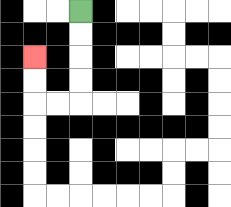{'start': '[3, 0]', 'end': '[1, 2]', 'path_directions': 'D,D,D,D,L,L,U,U', 'path_coordinates': '[[3, 0], [3, 1], [3, 2], [3, 3], [3, 4], [2, 4], [1, 4], [1, 3], [1, 2]]'}